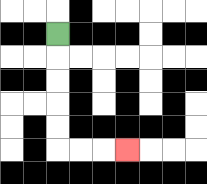{'start': '[2, 1]', 'end': '[5, 6]', 'path_directions': 'D,D,D,D,D,R,R,R', 'path_coordinates': '[[2, 1], [2, 2], [2, 3], [2, 4], [2, 5], [2, 6], [3, 6], [4, 6], [5, 6]]'}